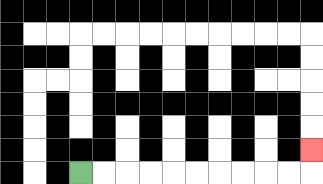{'start': '[3, 7]', 'end': '[13, 6]', 'path_directions': 'R,R,R,R,R,R,R,R,R,R,U', 'path_coordinates': '[[3, 7], [4, 7], [5, 7], [6, 7], [7, 7], [8, 7], [9, 7], [10, 7], [11, 7], [12, 7], [13, 7], [13, 6]]'}